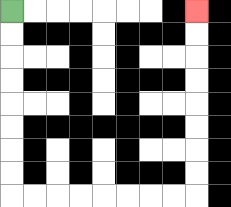{'start': '[0, 0]', 'end': '[8, 0]', 'path_directions': 'D,D,D,D,D,D,D,D,R,R,R,R,R,R,R,R,U,U,U,U,U,U,U,U', 'path_coordinates': '[[0, 0], [0, 1], [0, 2], [0, 3], [0, 4], [0, 5], [0, 6], [0, 7], [0, 8], [1, 8], [2, 8], [3, 8], [4, 8], [5, 8], [6, 8], [7, 8], [8, 8], [8, 7], [8, 6], [8, 5], [8, 4], [8, 3], [8, 2], [8, 1], [8, 0]]'}